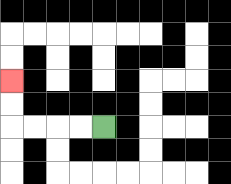{'start': '[4, 5]', 'end': '[0, 3]', 'path_directions': 'L,L,L,L,U,U', 'path_coordinates': '[[4, 5], [3, 5], [2, 5], [1, 5], [0, 5], [0, 4], [0, 3]]'}